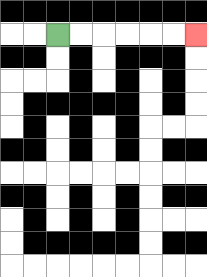{'start': '[2, 1]', 'end': '[8, 1]', 'path_directions': 'R,R,R,R,R,R', 'path_coordinates': '[[2, 1], [3, 1], [4, 1], [5, 1], [6, 1], [7, 1], [8, 1]]'}